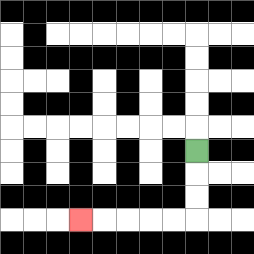{'start': '[8, 6]', 'end': '[3, 9]', 'path_directions': 'D,D,D,L,L,L,L,L', 'path_coordinates': '[[8, 6], [8, 7], [8, 8], [8, 9], [7, 9], [6, 9], [5, 9], [4, 9], [3, 9]]'}